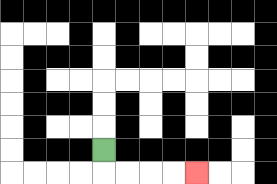{'start': '[4, 6]', 'end': '[8, 7]', 'path_directions': 'D,R,R,R,R', 'path_coordinates': '[[4, 6], [4, 7], [5, 7], [6, 7], [7, 7], [8, 7]]'}